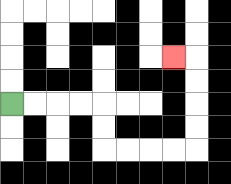{'start': '[0, 4]', 'end': '[7, 2]', 'path_directions': 'R,R,R,R,D,D,R,R,R,R,U,U,U,U,L', 'path_coordinates': '[[0, 4], [1, 4], [2, 4], [3, 4], [4, 4], [4, 5], [4, 6], [5, 6], [6, 6], [7, 6], [8, 6], [8, 5], [8, 4], [8, 3], [8, 2], [7, 2]]'}